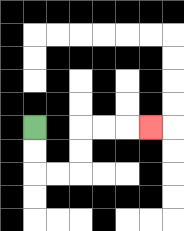{'start': '[1, 5]', 'end': '[6, 5]', 'path_directions': 'D,D,R,R,U,U,R,R,R', 'path_coordinates': '[[1, 5], [1, 6], [1, 7], [2, 7], [3, 7], [3, 6], [3, 5], [4, 5], [5, 5], [6, 5]]'}